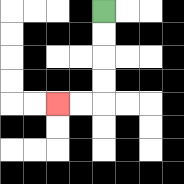{'start': '[4, 0]', 'end': '[2, 4]', 'path_directions': 'D,D,D,D,L,L', 'path_coordinates': '[[4, 0], [4, 1], [4, 2], [4, 3], [4, 4], [3, 4], [2, 4]]'}